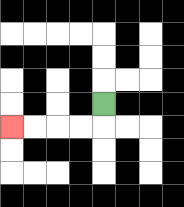{'start': '[4, 4]', 'end': '[0, 5]', 'path_directions': 'D,L,L,L,L', 'path_coordinates': '[[4, 4], [4, 5], [3, 5], [2, 5], [1, 5], [0, 5]]'}